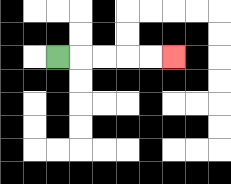{'start': '[2, 2]', 'end': '[7, 2]', 'path_directions': 'R,R,R,R,R', 'path_coordinates': '[[2, 2], [3, 2], [4, 2], [5, 2], [6, 2], [7, 2]]'}